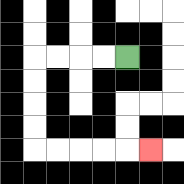{'start': '[5, 2]', 'end': '[6, 6]', 'path_directions': 'L,L,L,L,D,D,D,D,R,R,R,R,R', 'path_coordinates': '[[5, 2], [4, 2], [3, 2], [2, 2], [1, 2], [1, 3], [1, 4], [1, 5], [1, 6], [2, 6], [3, 6], [4, 6], [5, 6], [6, 6]]'}